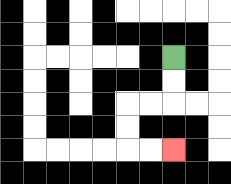{'start': '[7, 2]', 'end': '[7, 6]', 'path_directions': 'D,D,L,L,D,D,R,R', 'path_coordinates': '[[7, 2], [7, 3], [7, 4], [6, 4], [5, 4], [5, 5], [5, 6], [6, 6], [7, 6]]'}